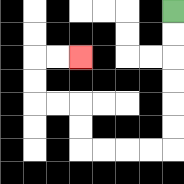{'start': '[7, 0]', 'end': '[3, 2]', 'path_directions': 'D,D,D,D,D,D,L,L,L,L,U,U,L,L,U,U,R,R', 'path_coordinates': '[[7, 0], [7, 1], [7, 2], [7, 3], [7, 4], [7, 5], [7, 6], [6, 6], [5, 6], [4, 6], [3, 6], [3, 5], [3, 4], [2, 4], [1, 4], [1, 3], [1, 2], [2, 2], [3, 2]]'}